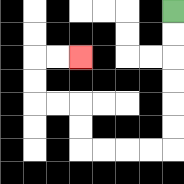{'start': '[7, 0]', 'end': '[3, 2]', 'path_directions': 'D,D,D,D,D,D,L,L,L,L,U,U,L,L,U,U,R,R', 'path_coordinates': '[[7, 0], [7, 1], [7, 2], [7, 3], [7, 4], [7, 5], [7, 6], [6, 6], [5, 6], [4, 6], [3, 6], [3, 5], [3, 4], [2, 4], [1, 4], [1, 3], [1, 2], [2, 2], [3, 2]]'}